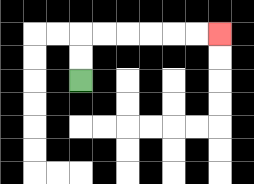{'start': '[3, 3]', 'end': '[9, 1]', 'path_directions': 'U,U,R,R,R,R,R,R', 'path_coordinates': '[[3, 3], [3, 2], [3, 1], [4, 1], [5, 1], [6, 1], [7, 1], [8, 1], [9, 1]]'}